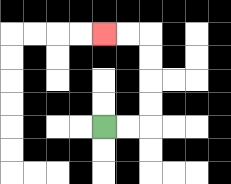{'start': '[4, 5]', 'end': '[4, 1]', 'path_directions': 'R,R,U,U,U,U,L,L', 'path_coordinates': '[[4, 5], [5, 5], [6, 5], [6, 4], [6, 3], [6, 2], [6, 1], [5, 1], [4, 1]]'}